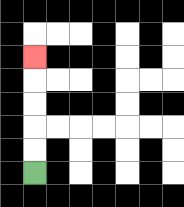{'start': '[1, 7]', 'end': '[1, 2]', 'path_directions': 'U,U,U,U,U', 'path_coordinates': '[[1, 7], [1, 6], [1, 5], [1, 4], [1, 3], [1, 2]]'}